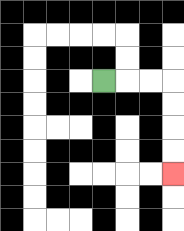{'start': '[4, 3]', 'end': '[7, 7]', 'path_directions': 'R,R,R,D,D,D,D', 'path_coordinates': '[[4, 3], [5, 3], [6, 3], [7, 3], [7, 4], [7, 5], [7, 6], [7, 7]]'}